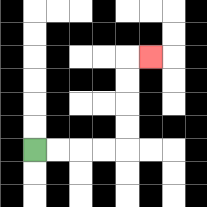{'start': '[1, 6]', 'end': '[6, 2]', 'path_directions': 'R,R,R,R,U,U,U,U,R', 'path_coordinates': '[[1, 6], [2, 6], [3, 6], [4, 6], [5, 6], [5, 5], [5, 4], [5, 3], [5, 2], [6, 2]]'}